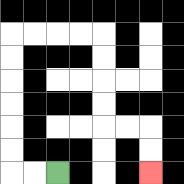{'start': '[2, 7]', 'end': '[6, 7]', 'path_directions': 'L,L,U,U,U,U,U,U,R,R,R,R,D,D,D,D,R,R,D,D', 'path_coordinates': '[[2, 7], [1, 7], [0, 7], [0, 6], [0, 5], [0, 4], [0, 3], [0, 2], [0, 1], [1, 1], [2, 1], [3, 1], [4, 1], [4, 2], [4, 3], [4, 4], [4, 5], [5, 5], [6, 5], [6, 6], [6, 7]]'}